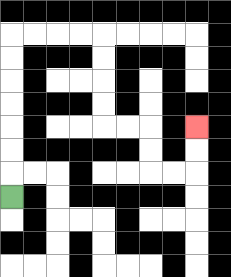{'start': '[0, 8]', 'end': '[8, 5]', 'path_directions': 'U,U,U,U,U,U,U,R,R,R,R,D,D,D,D,R,R,D,D,R,R,U,U', 'path_coordinates': '[[0, 8], [0, 7], [0, 6], [0, 5], [0, 4], [0, 3], [0, 2], [0, 1], [1, 1], [2, 1], [3, 1], [4, 1], [4, 2], [4, 3], [4, 4], [4, 5], [5, 5], [6, 5], [6, 6], [6, 7], [7, 7], [8, 7], [8, 6], [8, 5]]'}